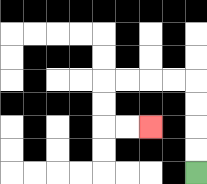{'start': '[8, 7]', 'end': '[6, 5]', 'path_directions': 'U,U,U,U,L,L,L,L,D,D,R,R', 'path_coordinates': '[[8, 7], [8, 6], [8, 5], [8, 4], [8, 3], [7, 3], [6, 3], [5, 3], [4, 3], [4, 4], [4, 5], [5, 5], [6, 5]]'}